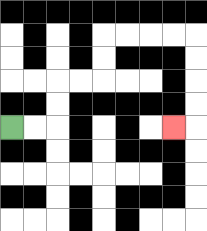{'start': '[0, 5]', 'end': '[7, 5]', 'path_directions': 'R,R,U,U,R,R,U,U,R,R,R,R,D,D,D,D,L', 'path_coordinates': '[[0, 5], [1, 5], [2, 5], [2, 4], [2, 3], [3, 3], [4, 3], [4, 2], [4, 1], [5, 1], [6, 1], [7, 1], [8, 1], [8, 2], [8, 3], [8, 4], [8, 5], [7, 5]]'}